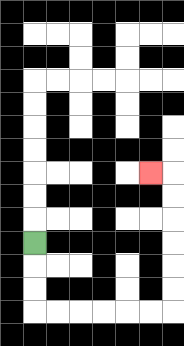{'start': '[1, 10]', 'end': '[6, 7]', 'path_directions': 'D,D,D,R,R,R,R,R,R,U,U,U,U,U,U,L', 'path_coordinates': '[[1, 10], [1, 11], [1, 12], [1, 13], [2, 13], [3, 13], [4, 13], [5, 13], [6, 13], [7, 13], [7, 12], [7, 11], [7, 10], [7, 9], [7, 8], [7, 7], [6, 7]]'}